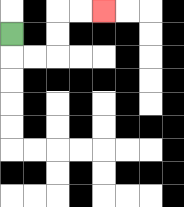{'start': '[0, 1]', 'end': '[4, 0]', 'path_directions': 'D,R,R,U,U,R,R', 'path_coordinates': '[[0, 1], [0, 2], [1, 2], [2, 2], [2, 1], [2, 0], [3, 0], [4, 0]]'}